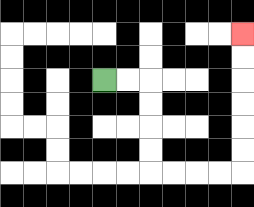{'start': '[4, 3]', 'end': '[10, 1]', 'path_directions': 'R,R,D,D,D,D,R,R,R,R,U,U,U,U,U,U', 'path_coordinates': '[[4, 3], [5, 3], [6, 3], [6, 4], [6, 5], [6, 6], [6, 7], [7, 7], [8, 7], [9, 7], [10, 7], [10, 6], [10, 5], [10, 4], [10, 3], [10, 2], [10, 1]]'}